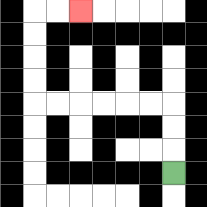{'start': '[7, 7]', 'end': '[3, 0]', 'path_directions': 'U,U,U,L,L,L,L,L,L,U,U,U,U,R,R', 'path_coordinates': '[[7, 7], [7, 6], [7, 5], [7, 4], [6, 4], [5, 4], [4, 4], [3, 4], [2, 4], [1, 4], [1, 3], [1, 2], [1, 1], [1, 0], [2, 0], [3, 0]]'}